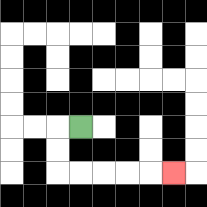{'start': '[3, 5]', 'end': '[7, 7]', 'path_directions': 'L,D,D,R,R,R,R,R', 'path_coordinates': '[[3, 5], [2, 5], [2, 6], [2, 7], [3, 7], [4, 7], [5, 7], [6, 7], [7, 7]]'}